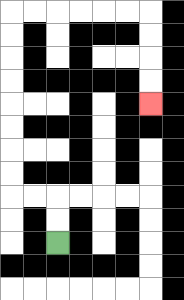{'start': '[2, 10]', 'end': '[6, 4]', 'path_directions': 'U,U,L,L,U,U,U,U,U,U,U,U,R,R,R,R,R,R,D,D,D,D', 'path_coordinates': '[[2, 10], [2, 9], [2, 8], [1, 8], [0, 8], [0, 7], [0, 6], [0, 5], [0, 4], [0, 3], [0, 2], [0, 1], [0, 0], [1, 0], [2, 0], [3, 0], [4, 0], [5, 0], [6, 0], [6, 1], [6, 2], [6, 3], [6, 4]]'}